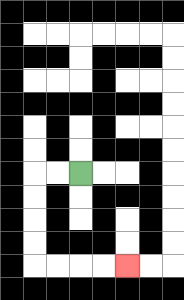{'start': '[3, 7]', 'end': '[5, 11]', 'path_directions': 'L,L,D,D,D,D,R,R,R,R', 'path_coordinates': '[[3, 7], [2, 7], [1, 7], [1, 8], [1, 9], [1, 10], [1, 11], [2, 11], [3, 11], [4, 11], [5, 11]]'}